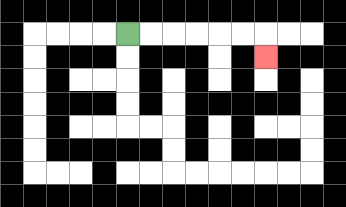{'start': '[5, 1]', 'end': '[11, 2]', 'path_directions': 'R,R,R,R,R,R,D', 'path_coordinates': '[[5, 1], [6, 1], [7, 1], [8, 1], [9, 1], [10, 1], [11, 1], [11, 2]]'}